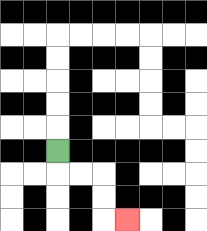{'start': '[2, 6]', 'end': '[5, 9]', 'path_directions': 'D,R,R,D,D,R', 'path_coordinates': '[[2, 6], [2, 7], [3, 7], [4, 7], [4, 8], [4, 9], [5, 9]]'}